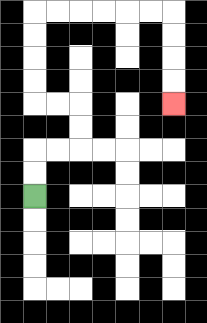{'start': '[1, 8]', 'end': '[7, 4]', 'path_directions': 'U,U,R,R,U,U,L,L,U,U,U,U,R,R,R,R,R,R,D,D,D,D', 'path_coordinates': '[[1, 8], [1, 7], [1, 6], [2, 6], [3, 6], [3, 5], [3, 4], [2, 4], [1, 4], [1, 3], [1, 2], [1, 1], [1, 0], [2, 0], [3, 0], [4, 0], [5, 0], [6, 0], [7, 0], [7, 1], [7, 2], [7, 3], [7, 4]]'}